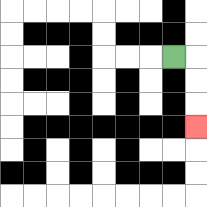{'start': '[7, 2]', 'end': '[8, 5]', 'path_directions': 'R,D,D,D', 'path_coordinates': '[[7, 2], [8, 2], [8, 3], [8, 4], [8, 5]]'}